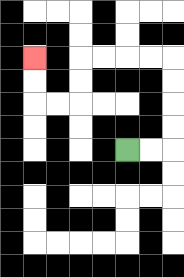{'start': '[5, 6]', 'end': '[1, 2]', 'path_directions': 'R,R,U,U,U,U,L,L,L,L,D,D,L,L,U,U', 'path_coordinates': '[[5, 6], [6, 6], [7, 6], [7, 5], [7, 4], [7, 3], [7, 2], [6, 2], [5, 2], [4, 2], [3, 2], [3, 3], [3, 4], [2, 4], [1, 4], [1, 3], [1, 2]]'}